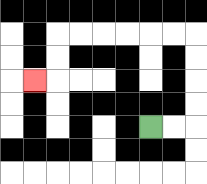{'start': '[6, 5]', 'end': '[1, 3]', 'path_directions': 'R,R,U,U,U,U,L,L,L,L,L,L,D,D,L', 'path_coordinates': '[[6, 5], [7, 5], [8, 5], [8, 4], [8, 3], [8, 2], [8, 1], [7, 1], [6, 1], [5, 1], [4, 1], [3, 1], [2, 1], [2, 2], [2, 3], [1, 3]]'}